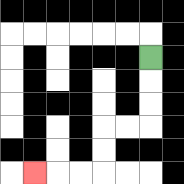{'start': '[6, 2]', 'end': '[1, 7]', 'path_directions': 'D,D,D,L,L,D,D,L,L,L', 'path_coordinates': '[[6, 2], [6, 3], [6, 4], [6, 5], [5, 5], [4, 5], [4, 6], [4, 7], [3, 7], [2, 7], [1, 7]]'}